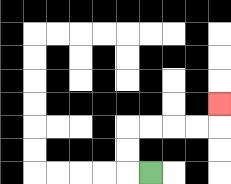{'start': '[6, 7]', 'end': '[9, 4]', 'path_directions': 'L,U,U,R,R,R,R,U', 'path_coordinates': '[[6, 7], [5, 7], [5, 6], [5, 5], [6, 5], [7, 5], [8, 5], [9, 5], [9, 4]]'}